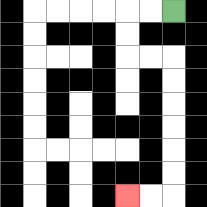{'start': '[7, 0]', 'end': '[5, 8]', 'path_directions': 'L,L,D,D,R,R,D,D,D,D,D,D,L,L', 'path_coordinates': '[[7, 0], [6, 0], [5, 0], [5, 1], [5, 2], [6, 2], [7, 2], [7, 3], [7, 4], [7, 5], [7, 6], [7, 7], [7, 8], [6, 8], [5, 8]]'}